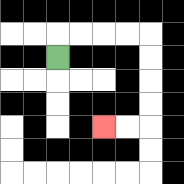{'start': '[2, 2]', 'end': '[4, 5]', 'path_directions': 'U,R,R,R,R,D,D,D,D,L,L', 'path_coordinates': '[[2, 2], [2, 1], [3, 1], [4, 1], [5, 1], [6, 1], [6, 2], [6, 3], [6, 4], [6, 5], [5, 5], [4, 5]]'}